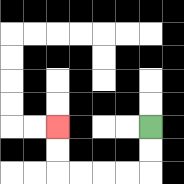{'start': '[6, 5]', 'end': '[2, 5]', 'path_directions': 'D,D,L,L,L,L,U,U', 'path_coordinates': '[[6, 5], [6, 6], [6, 7], [5, 7], [4, 7], [3, 7], [2, 7], [2, 6], [2, 5]]'}